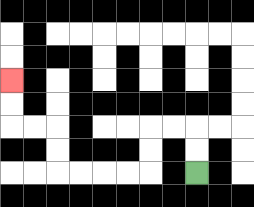{'start': '[8, 7]', 'end': '[0, 3]', 'path_directions': 'U,U,L,L,D,D,L,L,L,L,U,U,L,L,U,U', 'path_coordinates': '[[8, 7], [8, 6], [8, 5], [7, 5], [6, 5], [6, 6], [6, 7], [5, 7], [4, 7], [3, 7], [2, 7], [2, 6], [2, 5], [1, 5], [0, 5], [0, 4], [0, 3]]'}